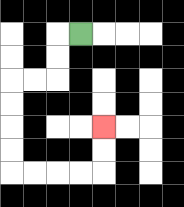{'start': '[3, 1]', 'end': '[4, 5]', 'path_directions': 'L,D,D,L,L,D,D,D,D,R,R,R,R,U,U', 'path_coordinates': '[[3, 1], [2, 1], [2, 2], [2, 3], [1, 3], [0, 3], [0, 4], [0, 5], [0, 6], [0, 7], [1, 7], [2, 7], [3, 7], [4, 7], [4, 6], [4, 5]]'}